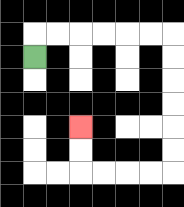{'start': '[1, 2]', 'end': '[3, 5]', 'path_directions': 'U,R,R,R,R,R,R,D,D,D,D,D,D,L,L,L,L,U,U', 'path_coordinates': '[[1, 2], [1, 1], [2, 1], [3, 1], [4, 1], [5, 1], [6, 1], [7, 1], [7, 2], [7, 3], [7, 4], [7, 5], [7, 6], [7, 7], [6, 7], [5, 7], [4, 7], [3, 7], [3, 6], [3, 5]]'}